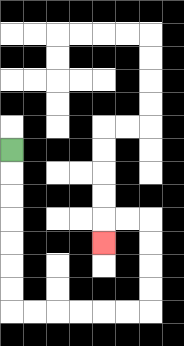{'start': '[0, 6]', 'end': '[4, 10]', 'path_directions': 'D,D,D,D,D,D,D,R,R,R,R,R,R,U,U,U,U,L,L,D', 'path_coordinates': '[[0, 6], [0, 7], [0, 8], [0, 9], [0, 10], [0, 11], [0, 12], [0, 13], [1, 13], [2, 13], [3, 13], [4, 13], [5, 13], [6, 13], [6, 12], [6, 11], [6, 10], [6, 9], [5, 9], [4, 9], [4, 10]]'}